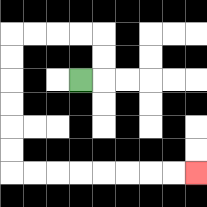{'start': '[3, 3]', 'end': '[8, 7]', 'path_directions': 'R,U,U,L,L,L,L,D,D,D,D,D,D,R,R,R,R,R,R,R,R', 'path_coordinates': '[[3, 3], [4, 3], [4, 2], [4, 1], [3, 1], [2, 1], [1, 1], [0, 1], [0, 2], [0, 3], [0, 4], [0, 5], [0, 6], [0, 7], [1, 7], [2, 7], [3, 7], [4, 7], [5, 7], [6, 7], [7, 7], [8, 7]]'}